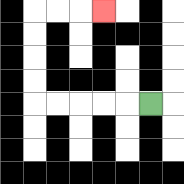{'start': '[6, 4]', 'end': '[4, 0]', 'path_directions': 'L,L,L,L,L,U,U,U,U,R,R,R', 'path_coordinates': '[[6, 4], [5, 4], [4, 4], [3, 4], [2, 4], [1, 4], [1, 3], [1, 2], [1, 1], [1, 0], [2, 0], [3, 0], [4, 0]]'}